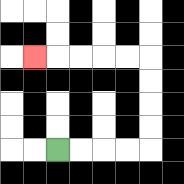{'start': '[2, 6]', 'end': '[1, 2]', 'path_directions': 'R,R,R,R,U,U,U,U,L,L,L,L,L', 'path_coordinates': '[[2, 6], [3, 6], [4, 6], [5, 6], [6, 6], [6, 5], [6, 4], [6, 3], [6, 2], [5, 2], [4, 2], [3, 2], [2, 2], [1, 2]]'}